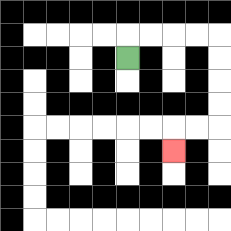{'start': '[5, 2]', 'end': '[7, 6]', 'path_directions': 'U,R,R,R,R,D,D,D,D,L,L,D', 'path_coordinates': '[[5, 2], [5, 1], [6, 1], [7, 1], [8, 1], [9, 1], [9, 2], [9, 3], [9, 4], [9, 5], [8, 5], [7, 5], [7, 6]]'}